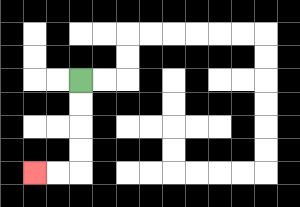{'start': '[3, 3]', 'end': '[1, 7]', 'path_directions': 'D,D,D,D,L,L', 'path_coordinates': '[[3, 3], [3, 4], [3, 5], [3, 6], [3, 7], [2, 7], [1, 7]]'}